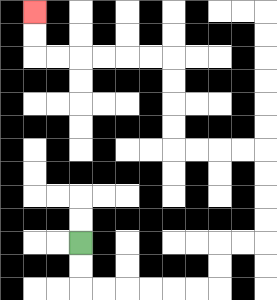{'start': '[3, 10]', 'end': '[1, 0]', 'path_directions': 'D,D,R,R,R,R,R,R,U,U,R,R,U,U,U,U,L,L,L,L,U,U,U,U,L,L,L,L,L,L,U,U', 'path_coordinates': '[[3, 10], [3, 11], [3, 12], [4, 12], [5, 12], [6, 12], [7, 12], [8, 12], [9, 12], [9, 11], [9, 10], [10, 10], [11, 10], [11, 9], [11, 8], [11, 7], [11, 6], [10, 6], [9, 6], [8, 6], [7, 6], [7, 5], [7, 4], [7, 3], [7, 2], [6, 2], [5, 2], [4, 2], [3, 2], [2, 2], [1, 2], [1, 1], [1, 0]]'}